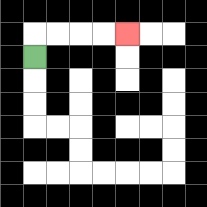{'start': '[1, 2]', 'end': '[5, 1]', 'path_directions': 'U,R,R,R,R', 'path_coordinates': '[[1, 2], [1, 1], [2, 1], [3, 1], [4, 1], [5, 1]]'}